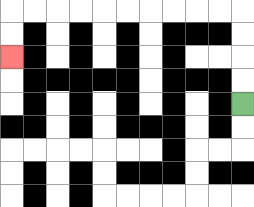{'start': '[10, 4]', 'end': '[0, 2]', 'path_directions': 'U,U,U,U,L,L,L,L,L,L,L,L,L,L,D,D', 'path_coordinates': '[[10, 4], [10, 3], [10, 2], [10, 1], [10, 0], [9, 0], [8, 0], [7, 0], [6, 0], [5, 0], [4, 0], [3, 0], [2, 0], [1, 0], [0, 0], [0, 1], [0, 2]]'}